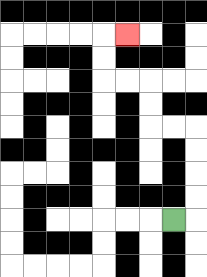{'start': '[7, 9]', 'end': '[5, 1]', 'path_directions': 'R,U,U,U,U,L,L,U,U,L,L,U,U,R', 'path_coordinates': '[[7, 9], [8, 9], [8, 8], [8, 7], [8, 6], [8, 5], [7, 5], [6, 5], [6, 4], [6, 3], [5, 3], [4, 3], [4, 2], [4, 1], [5, 1]]'}